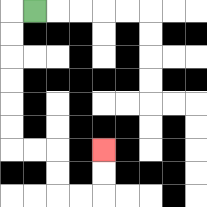{'start': '[1, 0]', 'end': '[4, 6]', 'path_directions': 'L,D,D,D,D,D,D,R,R,D,D,R,R,U,U', 'path_coordinates': '[[1, 0], [0, 0], [0, 1], [0, 2], [0, 3], [0, 4], [0, 5], [0, 6], [1, 6], [2, 6], [2, 7], [2, 8], [3, 8], [4, 8], [4, 7], [4, 6]]'}